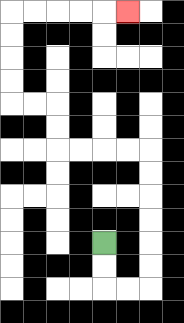{'start': '[4, 10]', 'end': '[5, 0]', 'path_directions': 'D,D,R,R,U,U,U,U,U,U,L,L,L,L,U,U,L,L,U,U,U,U,R,R,R,R,R', 'path_coordinates': '[[4, 10], [4, 11], [4, 12], [5, 12], [6, 12], [6, 11], [6, 10], [6, 9], [6, 8], [6, 7], [6, 6], [5, 6], [4, 6], [3, 6], [2, 6], [2, 5], [2, 4], [1, 4], [0, 4], [0, 3], [0, 2], [0, 1], [0, 0], [1, 0], [2, 0], [3, 0], [4, 0], [5, 0]]'}